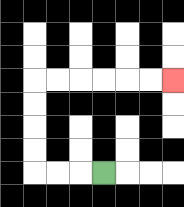{'start': '[4, 7]', 'end': '[7, 3]', 'path_directions': 'L,L,L,U,U,U,U,R,R,R,R,R,R', 'path_coordinates': '[[4, 7], [3, 7], [2, 7], [1, 7], [1, 6], [1, 5], [1, 4], [1, 3], [2, 3], [3, 3], [4, 3], [5, 3], [6, 3], [7, 3]]'}